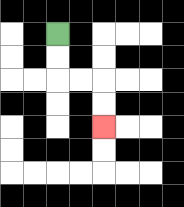{'start': '[2, 1]', 'end': '[4, 5]', 'path_directions': 'D,D,R,R,D,D', 'path_coordinates': '[[2, 1], [2, 2], [2, 3], [3, 3], [4, 3], [4, 4], [4, 5]]'}